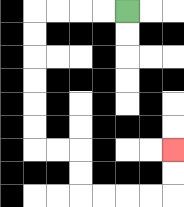{'start': '[5, 0]', 'end': '[7, 6]', 'path_directions': 'L,L,L,L,D,D,D,D,D,D,R,R,D,D,R,R,R,R,U,U', 'path_coordinates': '[[5, 0], [4, 0], [3, 0], [2, 0], [1, 0], [1, 1], [1, 2], [1, 3], [1, 4], [1, 5], [1, 6], [2, 6], [3, 6], [3, 7], [3, 8], [4, 8], [5, 8], [6, 8], [7, 8], [7, 7], [7, 6]]'}